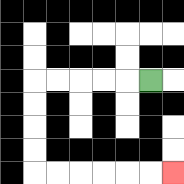{'start': '[6, 3]', 'end': '[7, 7]', 'path_directions': 'L,L,L,L,L,D,D,D,D,R,R,R,R,R,R', 'path_coordinates': '[[6, 3], [5, 3], [4, 3], [3, 3], [2, 3], [1, 3], [1, 4], [1, 5], [1, 6], [1, 7], [2, 7], [3, 7], [4, 7], [5, 7], [6, 7], [7, 7]]'}